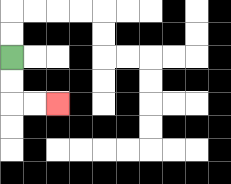{'start': '[0, 2]', 'end': '[2, 4]', 'path_directions': 'D,D,R,R', 'path_coordinates': '[[0, 2], [0, 3], [0, 4], [1, 4], [2, 4]]'}